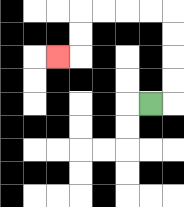{'start': '[6, 4]', 'end': '[2, 2]', 'path_directions': 'R,U,U,U,U,L,L,L,L,D,D,L', 'path_coordinates': '[[6, 4], [7, 4], [7, 3], [7, 2], [7, 1], [7, 0], [6, 0], [5, 0], [4, 0], [3, 0], [3, 1], [3, 2], [2, 2]]'}